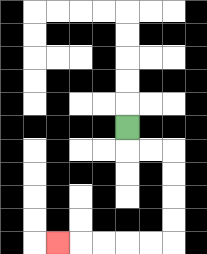{'start': '[5, 5]', 'end': '[2, 10]', 'path_directions': 'D,R,R,D,D,D,D,L,L,L,L,L', 'path_coordinates': '[[5, 5], [5, 6], [6, 6], [7, 6], [7, 7], [7, 8], [7, 9], [7, 10], [6, 10], [5, 10], [4, 10], [3, 10], [2, 10]]'}